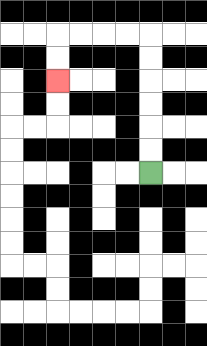{'start': '[6, 7]', 'end': '[2, 3]', 'path_directions': 'U,U,U,U,U,U,L,L,L,L,D,D', 'path_coordinates': '[[6, 7], [6, 6], [6, 5], [6, 4], [6, 3], [6, 2], [6, 1], [5, 1], [4, 1], [3, 1], [2, 1], [2, 2], [2, 3]]'}